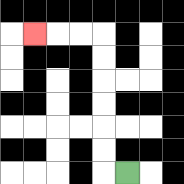{'start': '[5, 7]', 'end': '[1, 1]', 'path_directions': 'L,U,U,U,U,U,U,L,L,L', 'path_coordinates': '[[5, 7], [4, 7], [4, 6], [4, 5], [4, 4], [4, 3], [4, 2], [4, 1], [3, 1], [2, 1], [1, 1]]'}